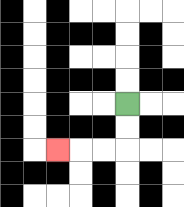{'start': '[5, 4]', 'end': '[2, 6]', 'path_directions': 'D,D,L,L,L', 'path_coordinates': '[[5, 4], [5, 5], [5, 6], [4, 6], [3, 6], [2, 6]]'}